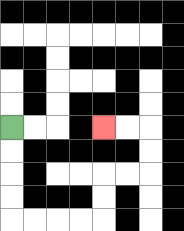{'start': '[0, 5]', 'end': '[4, 5]', 'path_directions': 'D,D,D,D,R,R,R,R,U,U,R,R,U,U,L,L', 'path_coordinates': '[[0, 5], [0, 6], [0, 7], [0, 8], [0, 9], [1, 9], [2, 9], [3, 9], [4, 9], [4, 8], [4, 7], [5, 7], [6, 7], [6, 6], [6, 5], [5, 5], [4, 5]]'}